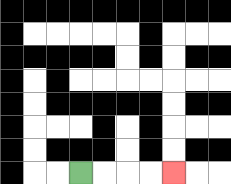{'start': '[3, 7]', 'end': '[7, 7]', 'path_directions': 'R,R,R,R', 'path_coordinates': '[[3, 7], [4, 7], [5, 7], [6, 7], [7, 7]]'}